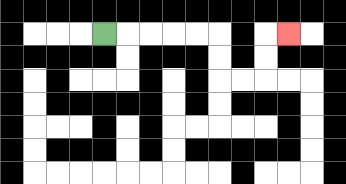{'start': '[4, 1]', 'end': '[12, 1]', 'path_directions': 'R,R,R,R,R,D,D,R,R,U,U,R', 'path_coordinates': '[[4, 1], [5, 1], [6, 1], [7, 1], [8, 1], [9, 1], [9, 2], [9, 3], [10, 3], [11, 3], [11, 2], [11, 1], [12, 1]]'}